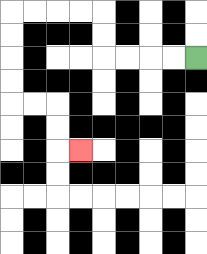{'start': '[8, 2]', 'end': '[3, 6]', 'path_directions': 'L,L,L,L,U,U,L,L,L,L,D,D,D,D,R,R,D,D,R', 'path_coordinates': '[[8, 2], [7, 2], [6, 2], [5, 2], [4, 2], [4, 1], [4, 0], [3, 0], [2, 0], [1, 0], [0, 0], [0, 1], [0, 2], [0, 3], [0, 4], [1, 4], [2, 4], [2, 5], [2, 6], [3, 6]]'}